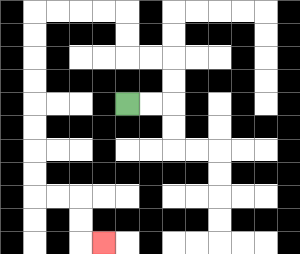{'start': '[5, 4]', 'end': '[4, 10]', 'path_directions': 'R,R,U,U,L,L,U,U,L,L,L,L,D,D,D,D,D,D,D,D,R,R,D,D,R', 'path_coordinates': '[[5, 4], [6, 4], [7, 4], [7, 3], [7, 2], [6, 2], [5, 2], [5, 1], [5, 0], [4, 0], [3, 0], [2, 0], [1, 0], [1, 1], [1, 2], [1, 3], [1, 4], [1, 5], [1, 6], [1, 7], [1, 8], [2, 8], [3, 8], [3, 9], [3, 10], [4, 10]]'}